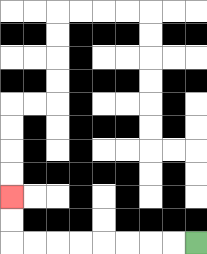{'start': '[8, 10]', 'end': '[0, 8]', 'path_directions': 'L,L,L,L,L,L,L,L,U,U', 'path_coordinates': '[[8, 10], [7, 10], [6, 10], [5, 10], [4, 10], [3, 10], [2, 10], [1, 10], [0, 10], [0, 9], [0, 8]]'}